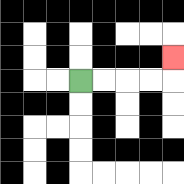{'start': '[3, 3]', 'end': '[7, 2]', 'path_directions': 'R,R,R,R,U', 'path_coordinates': '[[3, 3], [4, 3], [5, 3], [6, 3], [7, 3], [7, 2]]'}